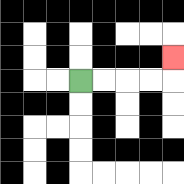{'start': '[3, 3]', 'end': '[7, 2]', 'path_directions': 'R,R,R,R,U', 'path_coordinates': '[[3, 3], [4, 3], [5, 3], [6, 3], [7, 3], [7, 2]]'}